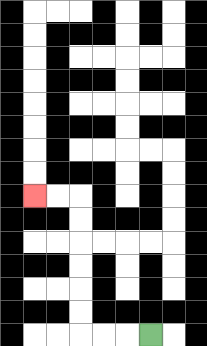{'start': '[6, 14]', 'end': '[1, 8]', 'path_directions': 'L,L,L,U,U,U,U,U,U,L,L', 'path_coordinates': '[[6, 14], [5, 14], [4, 14], [3, 14], [3, 13], [3, 12], [3, 11], [3, 10], [3, 9], [3, 8], [2, 8], [1, 8]]'}